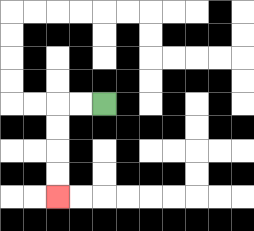{'start': '[4, 4]', 'end': '[2, 8]', 'path_directions': 'L,L,D,D,D,D', 'path_coordinates': '[[4, 4], [3, 4], [2, 4], [2, 5], [2, 6], [2, 7], [2, 8]]'}